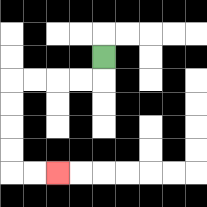{'start': '[4, 2]', 'end': '[2, 7]', 'path_directions': 'D,L,L,L,L,D,D,D,D,R,R', 'path_coordinates': '[[4, 2], [4, 3], [3, 3], [2, 3], [1, 3], [0, 3], [0, 4], [0, 5], [0, 6], [0, 7], [1, 7], [2, 7]]'}